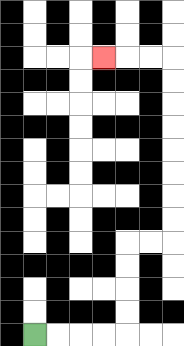{'start': '[1, 14]', 'end': '[4, 2]', 'path_directions': 'R,R,R,R,U,U,U,U,R,R,U,U,U,U,U,U,U,U,L,L,L', 'path_coordinates': '[[1, 14], [2, 14], [3, 14], [4, 14], [5, 14], [5, 13], [5, 12], [5, 11], [5, 10], [6, 10], [7, 10], [7, 9], [7, 8], [7, 7], [7, 6], [7, 5], [7, 4], [7, 3], [7, 2], [6, 2], [5, 2], [4, 2]]'}